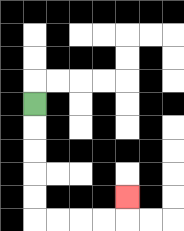{'start': '[1, 4]', 'end': '[5, 8]', 'path_directions': 'D,D,D,D,D,R,R,R,R,U', 'path_coordinates': '[[1, 4], [1, 5], [1, 6], [1, 7], [1, 8], [1, 9], [2, 9], [3, 9], [4, 9], [5, 9], [5, 8]]'}